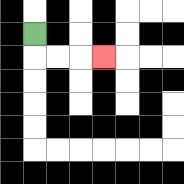{'start': '[1, 1]', 'end': '[4, 2]', 'path_directions': 'D,R,R,R', 'path_coordinates': '[[1, 1], [1, 2], [2, 2], [3, 2], [4, 2]]'}